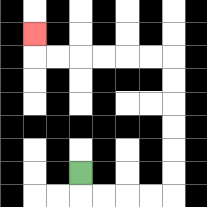{'start': '[3, 7]', 'end': '[1, 1]', 'path_directions': 'D,R,R,R,R,U,U,U,U,U,U,L,L,L,L,L,L,U', 'path_coordinates': '[[3, 7], [3, 8], [4, 8], [5, 8], [6, 8], [7, 8], [7, 7], [7, 6], [7, 5], [7, 4], [7, 3], [7, 2], [6, 2], [5, 2], [4, 2], [3, 2], [2, 2], [1, 2], [1, 1]]'}